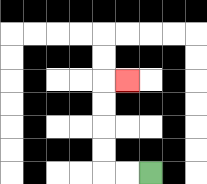{'start': '[6, 7]', 'end': '[5, 3]', 'path_directions': 'L,L,U,U,U,U,R', 'path_coordinates': '[[6, 7], [5, 7], [4, 7], [4, 6], [4, 5], [4, 4], [4, 3], [5, 3]]'}